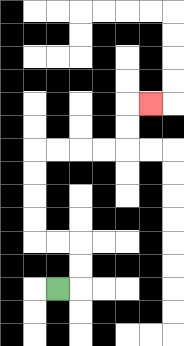{'start': '[2, 12]', 'end': '[6, 4]', 'path_directions': 'R,U,U,L,L,U,U,U,U,R,R,R,R,U,U,R', 'path_coordinates': '[[2, 12], [3, 12], [3, 11], [3, 10], [2, 10], [1, 10], [1, 9], [1, 8], [1, 7], [1, 6], [2, 6], [3, 6], [4, 6], [5, 6], [5, 5], [5, 4], [6, 4]]'}